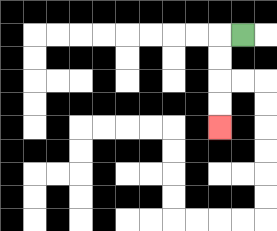{'start': '[10, 1]', 'end': '[9, 5]', 'path_directions': 'L,D,D,D,D', 'path_coordinates': '[[10, 1], [9, 1], [9, 2], [9, 3], [9, 4], [9, 5]]'}